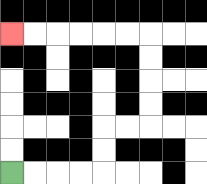{'start': '[0, 7]', 'end': '[0, 1]', 'path_directions': 'R,R,R,R,U,U,R,R,U,U,U,U,L,L,L,L,L,L', 'path_coordinates': '[[0, 7], [1, 7], [2, 7], [3, 7], [4, 7], [4, 6], [4, 5], [5, 5], [6, 5], [6, 4], [6, 3], [6, 2], [6, 1], [5, 1], [4, 1], [3, 1], [2, 1], [1, 1], [0, 1]]'}